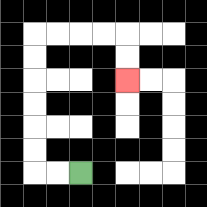{'start': '[3, 7]', 'end': '[5, 3]', 'path_directions': 'L,L,U,U,U,U,U,U,R,R,R,R,D,D', 'path_coordinates': '[[3, 7], [2, 7], [1, 7], [1, 6], [1, 5], [1, 4], [1, 3], [1, 2], [1, 1], [2, 1], [3, 1], [4, 1], [5, 1], [5, 2], [5, 3]]'}